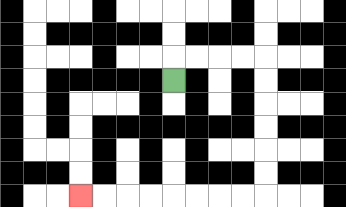{'start': '[7, 3]', 'end': '[3, 8]', 'path_directions': 'U,R,R,R,R,D,D,D,D,D,D,L,L,L,L,L,L,L,L', 'path_coordinates': '[[7, 3], [7, 2], [8, 2], [9, 2], [10, 2], [11, 2], [11, 3], [11, 4], [11, 5], [11, 6], [11, 7], [11, 8], [10, 8], [9, 8], [8, 8], [7, 8], [6, 8], [5, 8], [4, 8], [3, 8]]'}